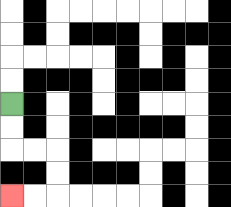{'start': '[0, 4]', 'end': '[0, 8]', 'path_directions': 'D,D,R,R,D,D,L,L', 'path_coordinates': '[[0, 4], [0, 5], [0, 6], [1, 6], [2, 6], [2, 7], [2, 8], [1, 8], [0, 8]]'}